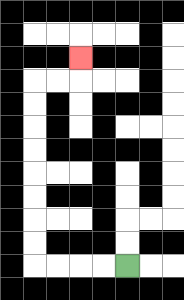{'start': '[5, 11]', 'end': '[3, 2]', 'path_directions': 'L,L,L,L,U,U,U,U,U,U,U,U,R,R,U', 'path_coordinates': '[[5, 11], [4, 11], [3, 11], [2, 11], [1, 11], [1, 10], [1, 9], [1, 8], [1, 7], [1, 6], [1, 5], [1, 4], [1, 3], [2, 3], [3, 3], [3, 2]]'}